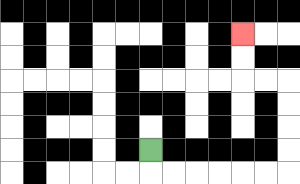{'start': '[6, 6]', 'end': '[10, 1]', 'path_directions': 'D,R,R,R,R,R,R,U,U,U,U,L,L,U,U', 'path_coordinates': '[[6, 6], [6, 7], [7, 7], [8, 7], [9, 7], [10, 7], [11, 7], [12, 7], [12, 6], [12, 5], [12, 4], [12, 3], [11, 3], [10, 3], [10, 2], [10, 1]]'}